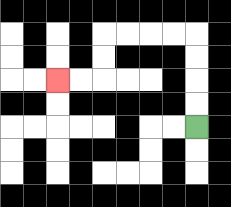{'start': '[8, 5]', 'end': '[2, 3]', 'path_directions': 'U,U,U,U,L,L,L,L,D,D,L,L', 'path_coordinates': '[[8, 5], [8, 4], [8, 3], [8, 2], [8, 1], [7, 1], [6, 1], [5, 1], [4, 1], [4, 2], [4, 3], [3, 3], [2, 3]]'}